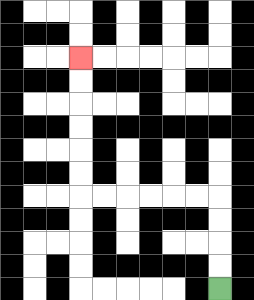{'start': '[9, 12]', 'end': '[3, 2]', 'path_directions': 'U,U,U,U,L,L,L,L,L,L,U,U,U,U,U,U', 'path_coordinates': '[[9, 12], [9, 11], [9, 10], [9, 9], [9, 8], [8, 8], [7, 8], [6, 8], [5, 8], [4, 8], [3, 8], [3, 7], [3, 6], [3, 5], [3, 4], [3, 3], [3, 2]]'}